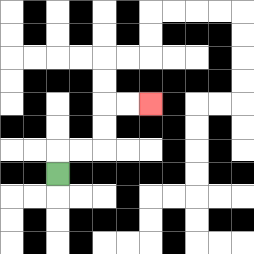{'start': '[2, 7]', 'end': '[6, 4]', 'path_directions': 'U,R,R,U,U,R,R', 'path_coordinates': '[[2, 7], [2, 6], [3, 6], [4, 6], [4, 5], [4, 4], [5, 4], [6, 4]]'}